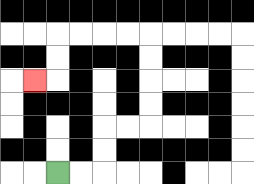{'start': '[2, 7]', 'end': '[1, 3]', 'path_directions': 'R,R,U,U,R,R,U,U,U,U,L,L,L,L,D,D,L', 'path_coordinates': '[[2, 7], [3, 7], [4, 7], [4, 6], [4, 5], [5, 5], [6, 5], [6, 4], [6, 3], [6, 2], [6, 1], [5, 1], [4, 1], [3, 1], [2, 1], [2, 2], [2, 3], [1, 3]]'}